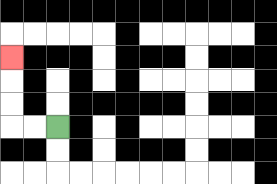{'start': '[2, 5]', 'end': '[0, 2]', 'path_directions': 'L,L,U,U,U', 'path_coordinates': '[[2, 5], [1, 5], [0, 5], [0, 4], [0, 3], [0, 2]]'}